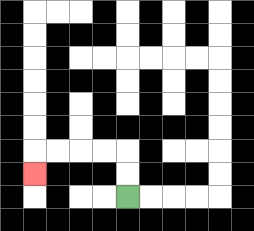{'start': '[5, 8]', 'end': '[1, 7]', 'path_directions': 'U,U,L,L,L,L,D', 'path_coordinates': '[[5, 8], [5, 7], [5, 6], [4, 6], [3, 6], [2, 6], [1, 6], [1, 7]]'}